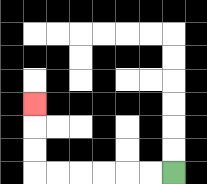{'start': '[7, 7]', 'end': '[1, 4]', 'path_directions': 'L,L,L,L,L,L,U,U,U', 'path_coordinates': '[[7, 7], [6, 7], [5, 7], [4, 7], [3, 7], [2, 7], [1, 7], [1, 6], [1, 5], [1, 4]]'}